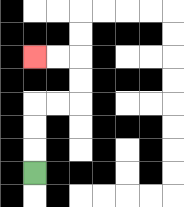{'start': '[1, 7]', 'end': '[1, 2]', 'path_directions': 'U,U,U,R,R,U,U,L,L', 'path_coordinates': '[[1, 7], [1, 6], [1, 5], [1, 4], [2, 4], [3, 4], [3, 3], [3, 2], [2, 2], [1, 2]]'}